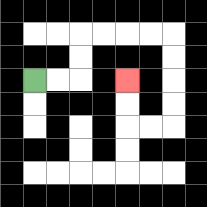{'start': '[1, 3]', 'end': '[5, 3]', 'path_directions': 'R,R,U,U,R,R,R,R,D,D,D,D,L,L,U,U', 'path_coordinates': '[[1, 3], [2, 3], [3, 3], [3, 2], [3, 1], [4, 1], [5, 1], [6, 1], [7, 1], [7, 2], [7, 3], [7, 4], [7, 5], [6, 5], [5, 5], [5, 4], [5, 3]]'}